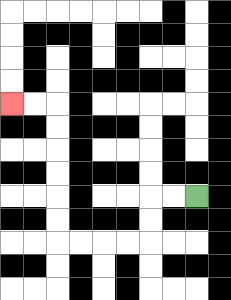{'start': '[8, 8]', 'end': '[0, 4]', 'path_directions': 'L,L,D,D,L,L,L,L,U,U,U,U,U,U,L,L', 'path_coordinates': '[[8, 8], [7, 8], [6, 8], [6, 9], [6, 10], [5, 10], [4, 10], [3, 10], [2, 10], [2, 9], [2, 8], [2, 7], [2, 6], [2, 5], [2, 4], [1, 4], [0, 4]]'}